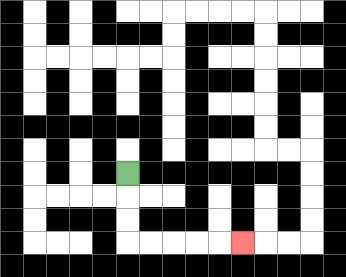{'start': '[5, 7]', 'end': '[10, 10]', 'path_directions': 'D,D,D,R,R,R,R,R', 'path_coordinates': '[[5, 7], [5, 8], [5, 9], [5, 10], [6, 10], [7, 10], [8, 10], [9, 10], [10, 10]]'}